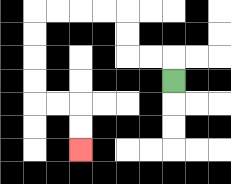{'start': '[7, 3]', 'end': '[3, 6]', 'path_directions': 'U,L,L,U,U,L,L,L,L,D,D,D,D,R,R,D,D', 'path_coordinates': '[[7, 3], [7, 2], [6, 2], [5, 2], [5, 1], [5, 0], [4, 0], [3, 0], [2, 0], [1, 0], [1, 1], [1, 2], [1, 3], [1, 4], [2, 4], [3, 4], [3, 5], [3, 6]]'}